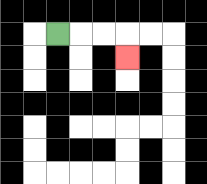{'start': '[2, 1]', 'end': '[5, 2]', 'path_directions': 'R,R,R,D', 'path_coordinates': '[[2, 1], [3, 1], [4, 1], [5, 1], [5, 2]]'}